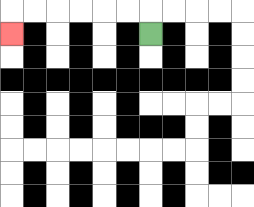{'start': '[6, 1]', 'end': '[0, 1]', 'path_directions': 'U,L,L,L,L,L,L,D', 'path_coordinates': '[[6, 1], [6, 0], [5, 0], [4, 0], [3, 0], [2, 0], [1, 0], [0, 0], [0, 1]]'}